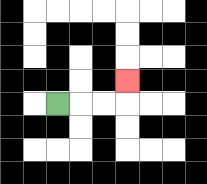{'start': '[2, 4]', 'end': '[5, 3]', 'path_directions': 'R,R,R,U', 'path_coordinates': '[[2, 4], [3, 4], [4, 4], [5, 4], [5, 3]]'}